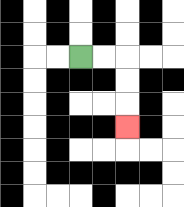{'start': '[3, 2]', 'end': '[5, 5]', 'path_directions': 'R,R,D,D,D', 'path_coordinates': '[[3, 2], [4, 2], [5, 2], [5, 3], [5, 4], [5, 5]]'}